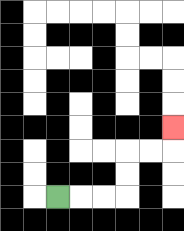{'start': '[2, 8]', 'end': '[7, 5]', 'path_directions': 'R,R,R,U,U,R,R,U', 'path_coordinates': '[[2, 8], [3, 8], [4, 8], [5, 8], [5, 7], [5, 6], [6, 6], [7, 6], [7, 5]]'}